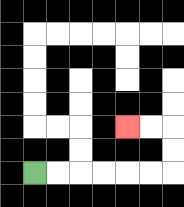{'start': '[1, 7]', 'end': '[5, 5]', 'path_directions': 'R,R,R,R,R,R,U,U,L,L', 'path_coordinates': '[[1, 7], [2, 7], [3, 7], [4, 7], [5, 7], [6, 7], [7, 7], [7, 6], [7, 5], [6, 5], [5, 5]]'}